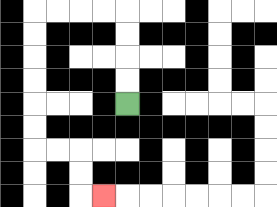{'start': '[5, 4]', 'end': '[4, 8]', 'path_directions': 'U,U,U,U,L,L,L,L,D,D,D,D,D,D,R,R,D,D,R', 'path_coordinates': '[[5, 4], [5, 3], [5, 2], [5, 1], [5, 0], [4, 0], [3, 0], [2, 0], [1, 0], [1, 1], [1, 2], [1, 3], [1, 4], [1, 5], [1, 6], [2, 6], [3, 6], [3, 7], [3, 8], [4, 8]]'}